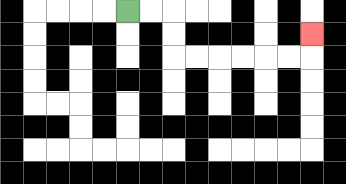{'start': '[5, 0]', 'end': '[13, 1]', 'path_directions': 'R,R,D,D,R,R,R,R,R,R,U', 'path_coordinates': '[[5, 0], [6, 0], [7, 0], [7, 1], [7, 2], [8, 2], [9, 2], [10, 2], [11, 2], [12, 2], [13, 2], [13, 1]]'}